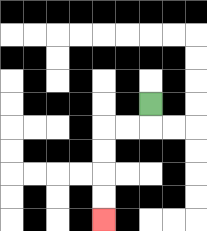{'start': '[6, 4]', 'end': '[4, 9]', 'path_directions': 'D,L,L,D,D,D,D', 'path_coordinates': '[[6, 4], [6, 5], [5, 5], [4, 5], [4, 6], [4, 7], [4, 8], [4, 9]]'}